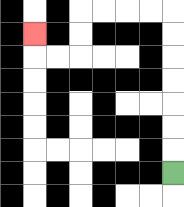{'start': '[7, 7]', 'end': '[1, 1]', 'path_directions': 'U,U,U,U,U,U,U,L,L,L,L,D,D,L,L,U', 'path_coordinates': '[[7, 7], [7, 6], [7, 5], [7, 4], [7, 3], [7, 2], [7, 1], [7, 0], [6, 0], [5, 0], [4, 0], [3, 0], [3, 1], [3, 2], [2, 2], [1, 2], [1, 1]]'}